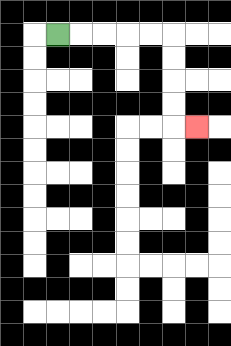{'start': '[2, 1]', 'end': '[8, 5]', 'path_directions': 'R,R,R,R,R,D,D,D,D,R', 'path_coordinates': '[[2, 1], [3, 1], [4, 1], [5, 1], [6, 1], [7, 1], [7, 2], [7, 3], [7, 4], [7, 5], [8, 5]]'}